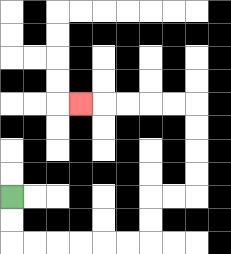{'start': '[0, 8]', 'end': '[3, 4]', 'path_directions': 'D,D,R,R,R,R,R,R,U,U,R,R,U,U,U,U,L,L,L,L,L', 'path_coordinates': '[[0, 8], [0, 9], [0, 10], [1, 10], [2, 10], [3, 10], [4, 10], [5, 10], [6, 10], [6, 9], [6, 8], [7, 8], [8, 8], [8, 7], [8, 6], [8, 5], [8, 4], [7, 4], [6, 4], [5, 4], [4, 4], [3, 4]]'}